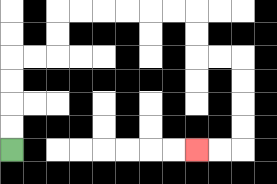{'start': '[0, 6]', 'end': '[8, 6]', 'path_directions': 'U,U,U,U,R,R,U,U,R,R,R,R,R,R,D,D,R,R,D,D,D,D,L,L', 'path_coordinates': '[[0, 6], [0, 5], [0, 4], [0, 3], [0, 2], [1, 2], [2, 2], [2, 1], [2, 0], [3, 0], [4, 0], [5, 0], [6, 0], [7, 0], [8, 0], [8, 1], [8, 2], [9, 2], [10, 2], [10, 3], [10, 4], [10, 5], [10, 6], [9, 6], [8, 6]]'}